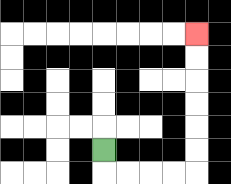{'start': '[4, 6]', 'end': '[8, 1]', 'path_directions': 'D,R,R,R,R,U,U,U,U,U,U', 'path_coordinates': '[[4, 6], [4, 7], [5, 7], [6, 7], [7, 7], [8, 7], [8, 6], [8, 5], [8, 4], [8, 3], [8, 2], [8, 1]]'}